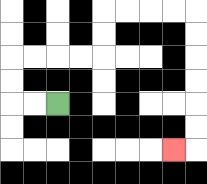{'start': '[2, 4]', 'end': '[7, 6]', 'path_directions': 'L,L,U,U,R,R,R,R,U,U,R,R,R,R,D,D,D,D,D,D,L', 'path_coordinates': '[[2, 4], [1, 4], [0, 4], [0, 3], [0, 2], [1, 2], [2, 2], [3, 2], [4, 2], [4, 1], [4, 0], [5, 0], [6, 0], [7, 0], [8, 0], [8, 1], [8, 2], [8, 3], [8, 4], [8, 5], [8, 6], [7, 6]]'}